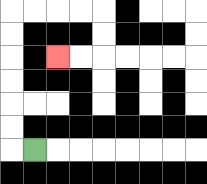{'start': '[1, 6]', 'end': '[2, 2]', 'path_directions': 'L,U,U,U,U,U,U,R,R,R,R,D,D,L,L', 'path_coordinates': '[[1, 6], [0, 6], [0, 5], [0, 4], [0, 3], [0, 2], [0, 1], [0, 0], [1, 0], [2, 0], [3, 0], [4, 0], [4, 1], [4, 2], [3, 2], [2, 2]]'}